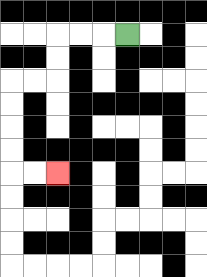{'start': '[5, 1]', 'end': '[2, 7]', 'path_directions': 'L,L,L,D,D,L,L,D,D,D,D,R,R', 'path_coordinates': '[[5, 1], [4, 1], [3, 1], [2, 1], [2, 2], [2, 3], [1, 3], [0, 3], [0, 4], [0, 5], [0, 6], [0, 7], [1, 7], [2, 7]]'}